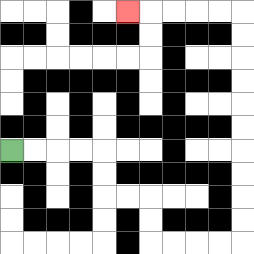{'start': '[0, 6]', 'end': '[5, 0]', 'path_directions': 'R,R,R,R,D,D,R,R,D,D,R,R,R,R,U,U,U,U,U,U,U,U,U,U,L,L,L,L,L', 'path_coordinates': '[[0, 6], [1, 6], [2, 6], [3, 6], [4, 6], [4, 7], [4, 8], [5, 8], [6, 8], [6, 9], [6, 10], [7, 10], [8, 10], [9, 10], [10, 10], [10, 9], [10, 8], [10, 7], [10, 6], [10, 5], [10, 4], [10, 3], [10, 2], [10, 1], [10, 0], [9, 0], [8, 0], [7, 0], [6, 0], [5, 0]]'}